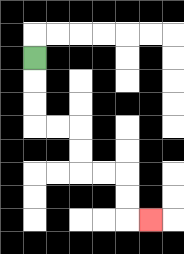{'start': '[1, 2]', 'end': '[6, 9]', 'path_directions': 'D,D,D,R,R,D,D,R,R,D,D,R', 'path_coordinates': '[[1, 2], [1, 3], [1, 4], [1, 5], [2, 5], [3, 5], [3, 6], [3, 7], [4, 7], [5, 7], [5, 8], [5, 9], [6, 9]]'}